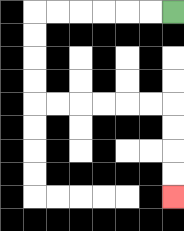{'start': '[7, 0]', 'end': '[7, 8]', 'path_directions': 'L,L,L,L,L,L,D,D,D,D,R,R,R,R,R,R,D,D,D,D', 'path_coordinates': '[[7, 0], [6, 0], [5, 0], [4, 0], [3, 0], [2, 0], [1, 0], [1, 1], [1, 2], [1, 3], [1, 4], [2, 4], [3, 4], [4, 4], [5, 4], [6, 4], [7, 4], [7, 5], [7, 6], [7, 7], [7, 8]]'}